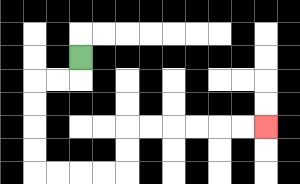{'start': '[3, 2]', 'end': '[11, 5]', 'path_directions': 'D,L,L,D,D,D,D,R,R,R,R,U,U,R,R,R,R,R,R', 'path_coordinates': '[[3, 2], [3, 3], [2, 3], [1, 3], [1, 4], [1, 5], [1, 6], [1, 7], [2, 7], [3, 7], [4, 7], [5, 7], [5, 6], [5, 5], [6, 5], [7, 5], [8, 5], [9, 5], [10, 5], [11, 5]]'}